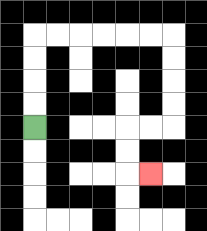{'start': '[1, 5]', 'end': '[6, 7]', 'path_directions': 'U,U,U,U,R,R,R,R,R,R,D,D,D,D,L,L,D,D,R', 'path_coordinates': '[[1, 5], [1, 4], [1, 3], [1, 2], [1, 1], [2, 1], [3, 1], [4, 1], [5, 1], [6, 1], [7, 1], [7, 2], [7, 3], [7, 4], [7, 5], [6, 5], [5, 5], [5, 6], [5, 7], [6, 7]]'}